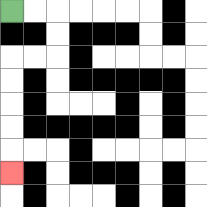{'start': '[0, 0]', 'end': '[0, 7]', 'path_directions': 'R,R,D,D,L,L,D,D,D,D,D', 'path_coordinates': '[[0, 0], [1, 0], [2, 0], [2, 1], [2, 2], [1, 2], [0, 2], [0, 3], [0, 4], [0, 5], [0, 6], [0, 7]]'}